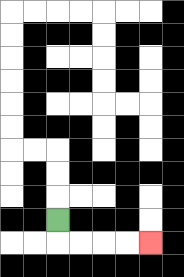{'start': '[2, 9]', 'end': '[6, 10]', 'path_directions': 'D,R,R,R,R', 'path_coordinates': '[[2, 9], [2, 10], [3, 10], [4, 10], [5, 10], [6, 10]]'}